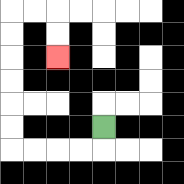{'start': '[4, 5]', 'end': '[2, 2]', 'path_directions': 'D,L,L,L,L,U,U,U,U,U,U,R,R,D,D', 'path_coordinates': '[[4, 5], [4, 6], [3, 6], [2, 6], [1, 6], [0, 6], [0, 5], [0, 4], [0, 3], [0, 2], [0, 1], [0, 0], [1, 0], [2, 0], [2, 1], [2, 2]]'}